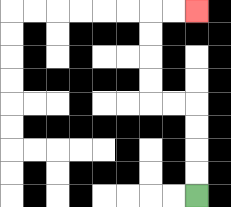{'start': '[8, 8]', 'end': '[8, 0]', 'path_directions': 'U,U,U,U,L,L,U,U,U,U,R,R', 'path_coordinates': '[[8, 8], [8, 7], [8, 6], [8, 5], [8, 4], [7, 4], [6, 4], [6, 3], [6, 2], [6, 1], [6, 0], [7, 0], [8, 0]]'}